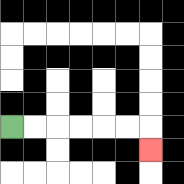{'start': '[0, 5]', 'end': '[6, 6]', 'path_directions': 'R,R,R,R,R,R,D', 'path_coordinates': '[[0, 5], [1, 5], [2, 5], [3, 5], [4, 5], [5, 5], [6, 5], [6, 6]]'}